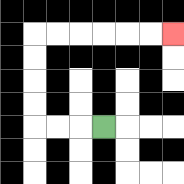{'start': '[4, 5]', 'end': '[7, 1]', 'path_directions': 'L,L,L,U,U,U,U,R,R,R,R,R,R', 'path_coordinates': '[[4, 5], [3, 5], [2, 5], [1, 5], [1, 4], [1, 3], [1, 2], [1, 1], [2, 1], [3, 1], [4, 1], [5, 1], [6, 1], [7, 1]]'}